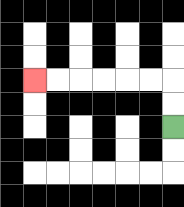{'start': '[7, 5]', 'end': '[1, 3]', 'path_directions': 'U,U,L,L,L,L,L,L', 'path_coordinates': '[[7, 5], [7, 4], [7, 3], [6, 3], [5, 3], [4, 3], [3, 3], [2, 3], [1, 3]]'}